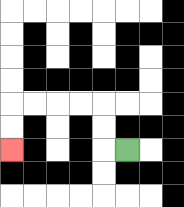{'start': '[5, 6]', 'end': '[0, 6]', 'path_directions': 'L,U,U,L,L,L,L,D,D', 'path_coordinates': '[[5, 6], [4, 6], [4, 5], [4, 4], [3, 4], [2, 4], [1, 4], [0, 4], [0, 5], [0, 6]]'}